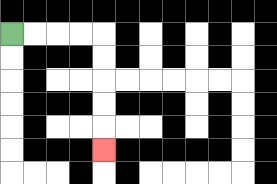{'start': '[0, 1]', 'end': '[4, 6]', 'path_directions': 'R,R,R,R,D,D,D,D,D', 'path_coordinates': '[[0, 1], [1, 1], [2, 1], [3, 1], [4, 1], [4, 2], [4, 3], [4, 4], [4, 5], [4, 6]]'}